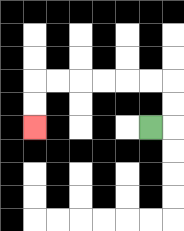{'start': '[6, 5]', 'end': '[1, 5]', 'path_directions': 'R,U,U,L,L,L,L,L,L,D,D', 'path_coordinates': '[[6, 5], [7, 5], [7, 4], [7, 3], [6, 3], [5, 3], [4, 3], [3, 3], [2, 3], [1, 3], [1, 4], [1, 5]]'}